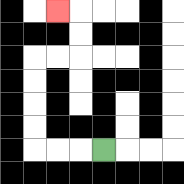{'start': '[4, 6]', 'end': '[2, 0]', 'path_directions': 'L,L,L,U,U,U,U,R,R,U,U,L', 'path_coordinates': '[[4, 6], [3, 6], [2, 6], [1, 6], [1, 5], [1, 4], [1, 3], [1, 2], [2, 2], [3, 2], [3, 1], [3, 0], [2, 0]]'}